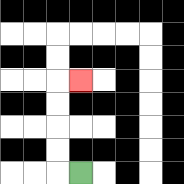{'start': '[3, 7]', 'end': '[3, 3]', 'path_directions': 'L,U,U,U,U,R', 'path_coordinates': '[[3, 7], [2, 7], [2, 6], [2, 5], [2, 4], [2, 3], [3, 3]]'}